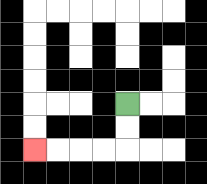{'start': '[5, 4]', 'end': '[1, 6]', 'path_directions': 'D,D,L,L,L,L', 'path_coordinates': '[[5, 4], [5, 5], [5, 6], [4, 6], [3, 6], [2, 6], [1, 6]]'}